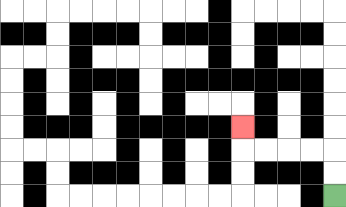{'start': '[14, 8]', 'end': '[10, 5]', 'path_directions': 'U,U,L,L,L,L,U', 'path_coordinates': '[[14, 8], [14, 7], [14, 6], [13, 6], [12, 6], [11, 6], [10, 6], [10, 5]]'}